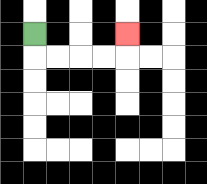{'start': '[1, 1]', 'end': '[5, 1]', 'path_directions': 'D,R,R,R,R,U', 'path_coordinates': '[[1, 1], [1, 2], [2, 2], [3, 2], [4, 2], [5, 2], [5, 1]]'}